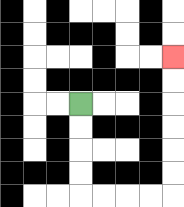{'start': '[3, 4]', 'end': '[7, 2]', 'path_directions': 'D,D,D,D,R,R,R,R,U,U,U,U,U,U', 'path_coordinates': '[[3, 4], [3, 5], [3, 6], [3, 7], [3, 8], [4, 8], [5, 8], [6, 8], [7, 8], [7, 7], [7, 6], [7, 5], [7, 4], [7, 3], [7, 2]]'}